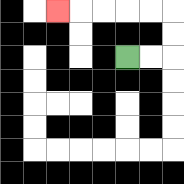{'start': '[5, 2]', 'end': '[2, 0]', 'path_directions': 'R,R,U,U,L,L,L,L,L', 'path_coordinates': '[[5, 2], [6, 2], [7, 2], [7, 1], [7, 0], [6, 0], [5, 0], [4, 0], [3, 0], [2, 0]]'}